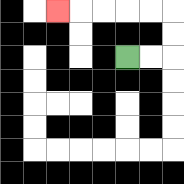{'start': '[5, 2]', 'end': '[2, 0]', 'path_directions': 'R,R,U,U,L,L,L,L,L', 'path_coordinates': '[[5, 2], [6, 2], [7, 2], [7, 1], [7, 0], [6, 0], [5, 0], [4, 0], [3, 0], [2, 0]]'}